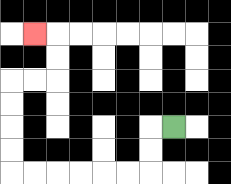{'start': '[7, 5]', 'end': '[1, 1]', 'path_directions': 'L,D,D,L,L,L,L,L,L,U,U,U,U,R,R,U,U,L', 'path_coordinates': '[[7, 5], [6, 5], [6, 6], [6, 7], [5, 7], [4, 7], [3, 7], [2, 7], [1, 7], [0, 7], [0, 6], [0, 5], [0, 4], [0, 3], [1, 3], [2, 3], [2, 2], [2, 1], [1, 1]]'}